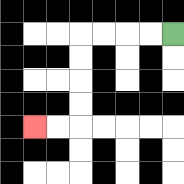{'start': '[7, 1]', 'end': '[1, 5]', 'path_directions': 'L,L,L,L,D,D,D,D,L,L', 'path_coordinates': '[[7, 1], [6, 1], [5, 1], [4, 1], [3, 1], [3, 2], [3, 3], [3, 4], [3, 5], [2, 5], [1, 5]]'}